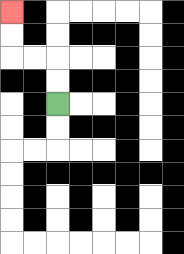{'start': '[2, 4]', 'end': '[0, 0]', 'path_directions': 'U,U,L,L,U,U', 'path_coordinates': '[[2, 4], [2, 3], [2, 2], [1, 2], [0, 2], [0, 1], [0, 0]]'}